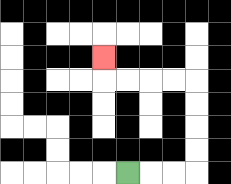{'start': '[5, 7]', 'end': '[4, 2]', 'path_directions': 'R,R,R,U,U,U,U,L,L,L,L,U', 'path_coordinates': '[[5, 7], [6, 7], [7, 7], [8, 7], [8, 6], [8, 5], [8, 4], [8, 3], [7, 3], [6, 3], [5, 3], [4, 3], [4, 2]]'}